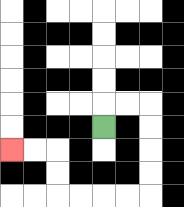{'start': '[4, 5]', 'end': '[0, 6]', 'path_directions': 'U,R,R,D,D,D,D,L,L,L,L,U,U,L,L', 'path_coordinates': '[[4, 5], [4, 4], [5, 4], [6, 4], [6, 5], [6, 6], [6, 7], [6, 8], [5, 8], [4, 8], [3, 8], [2, 8], [2, 7], [2, 6], [1, 6], [0, 6]]'}